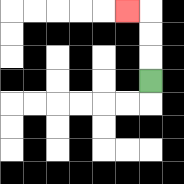{'start': '[6, 3]', 'end': '[5, 0]', 'path_directions': 'U,U,U,L', 'path_coordinates': '[[6, 3], [6, 2], [6, 1], [6, 0], [5, 0]]'}